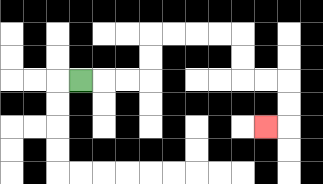{'start': '[3, 3]', 'end': '[11, 5]', 'path_directions': 'R,R,R,U,U,R,R,R,R,D,D,R,R,D,D,L', 'path_coordinates': '[[3, 3], [4, 3], [5, 3], [6, 3], [6, 2], [6, 1], [7, 1], [8, 1], [9, 1], [10, 1], [10, 2], [10, 3], [11, 3], [12, 3], [12, 4], [12, 5], [11, 5]]'}